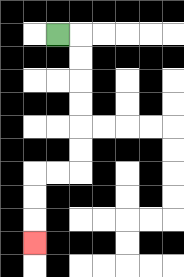{'start': '[2, 1]', 'end': '[1, 10]', 'path_directions': 'R,D,D,D,D,D,D,L,L,D,D,D', 'path_coordinates': '[[2, 1], [3, 1], [3, 2], [3, 3], [3, 4], [3, 5], [3, 6], [3, 7], [2, 7], [1, 7], [1, 8], [1, 9], [1, 10]]'}